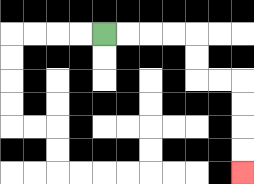{'start': '[4, 1]', 'end': '[10, 7]', 'path_directions': 'R,R,R,R,D,D,R,R,D,D,D,D', 'path_coordinates': '[[4, 1], [5, 1], [6, 1], [7, 1], [8, 1], [8, 2], [8, 3], [9, 3], [10, 3], [10, 4], [10, 5], [10, 6], [10, 7]]'}